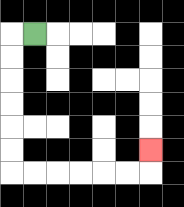{'start': '[1, 1]', 'end': '[6, 6]', 'path_directions': 'L,D,D,D,D,D,D,R,R,R,R,R,R,U', 'path_coordinates': '[[1, 1], [0, 1], [0, 2], [0, 3], [0, 4], [0, 5], [0, 6], [0, 7], [1, 7], [2, 7], [3, 7], [4, 7], [5, 7], [6, 7], [6, 6]]'}